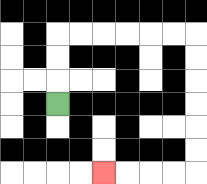{'start': '[2, 4]', 'end': '[4, 7]', 'path_directions': 'U,U,U,R,R,R,R,R,R,D,D,D,D,D,D,L,L,L,L', 'path_coordinates': '[[2, 4], [2, 3], [2, 2], [2, 1], [3, 1], [4, 1], [5, 1], [6, 1], [7, 1], [8, 1], [8, 2], [8, 3], [8, 4], [8, 5], [8, 6], [8, 7], [7, 7], [6, 7], [5, 7], [4, 7]]'}